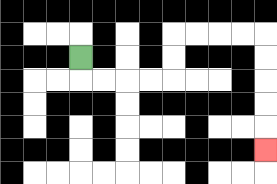{'start': '[3, 2]', 'end': '[11, 6]', 'path_directions': 'D,R,R,R,R,U,U,R,R,R,R,D,D,D,D,D', 'path_coordinates': '[[3, 2], [3, 3], [4, 3], [5, 3], [6, 3], [7, 3], [7, 2], [7, 1], [8, 1], [9, 1], [10, 1], [11, 1], [11, 2], [11, 3], [11, 4], [11, 5], [11, 6]]'}